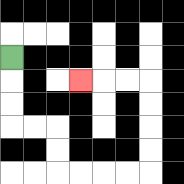{'start': '[0, 2]', 'end': '[3, 3]', 'path_directions': 'D,D,D,R,R,D,D,R,R,R,R,U,U,U,U,L,L,L', 'path_coordinates': '[[0, 2], [0, 3], [0, 4], [0, 5], [1, 5], [2, 5], [2, 6], [2, 7], [3, 7], [4, 7], [5, 7], [6, 7], [6, 6], [6, 5], [6, 4], [6, 3], [5, 3], [4, 3], [3, 3]]'}